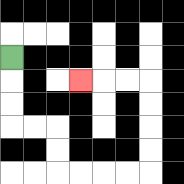{'start': '[0, 2]', 'end': '[3, 3]', 'path_directions': 'D,D,D,R,R,D,D,R,R,R,R,U,U,U,U,L,L,L', 'path_coordinates': '[[0, 2], [0, 3], [0, 4], [0, 5], [1, 5], [2, 5], [2, 6], [2, 7], [3, 7], [4, 7], [5, 7], [6, 7], [6, 6], [6, 5], [6, 4], [6, 3], [5, 3], [4, 3], [3, 3]]'}